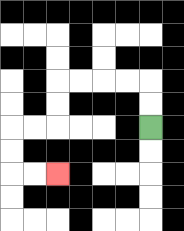{'start': '[6, 5]', 'end': '[2, 7]', 'path_directions': 'U,U,L,L,L,L,D,D,L,L,D,D,R,R', 'path_coordinates': '[[6, 5], [6, 4], [6, 3], [5, 3], [4, 3], [3, 3], [2, 3], [2, 4], [2, 5], [1, 5], [0, 5], [0, 6], [0, 7], [1, 7], [2, 7]]'}